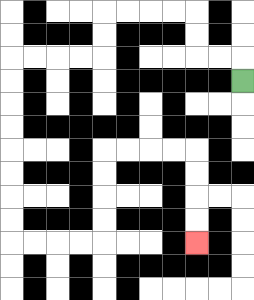{'start': '[10, 3]', 'end': '[8, 10]', 'path_directions': 'U,L,L,U,U,L,L,L,L,D,D,L,L,L,L,D,D,D,D,D,D,D,D,R,R,R,R,U,U,U,U,R,R,R,R,D,D,D,D', 'path_coordinates': '[[10, 3], [10, 2], [9, 2], [8, 2], [8, 1], [8, 0], [7, 0], [6, 0], [5, 0], [4, 0], [4, 1], [4, 2], [3, 2], [2, 2], [1, 2], [0, 2], [0, 3], [0, 4], [0, 5], [0, 6], [0, 7], [0, 8], [0, 9], [0, 10], [1, 10], [2, 10], [3, 10], [4, 10], [4, 9], [4, 8], [4, 7], [4, 6], [5, 6], [6, 6], [7, 6], [8, 6], [8, 7], [8, 8], [8, 9], [8, 10]]'}